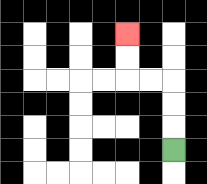{'start': '[7, 6]', 'end': '[5, 1]', 'path_directions': 'U,U,U,L,L,U,U', 'path_coordinates': '[[7, 6], [7, 5], [7, 4], [7, 3], [6, 3], [5, 3], [5, 2], [5, 1]]'}